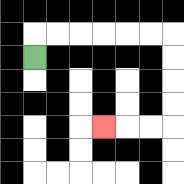{'start': '[1, 2]', 'end': '[4, 5]', 'path_directions': 'U,R,R,R,R,R,R,D,D,D,D,L,L,L', 'path_coordinates': '[[1, 2], [1, 1], [2, 1], [3, 1], [4, 1], [5, 1], [6, 1], [7, 1], [7, 2], [7, 3], [7, 4], [7, 5], [6, 5], [5, 5], [4, 5]]'}